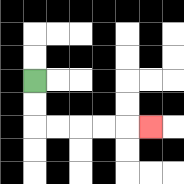{'start': '[1, 3]', 'end': '[6, 5]', 'path_directions': 'D,D,R,R,R,R,R', 'path_coordinates': '[[1, 3], [1, 4], [1, 5], [2, 5], [3, 5], [4, 5], [5, 5], [6, 5]]'}